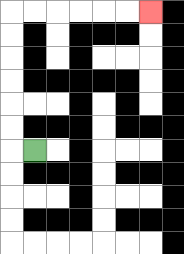{'start': '[1, 6]', 'end': '[6, 0]', 'path_directions': 'L,U,U,U,U,U,U,R,R,R,R,R,R', 'path_coordinates': '[[1, 6], [0, 6], [0, 5], [0, 4], [0, 3], [0, 2], [0, 1], [0, 0], [1, 0], [2, 0], [3, 0], [4, 0], [5, 0], [6, 0]]'}